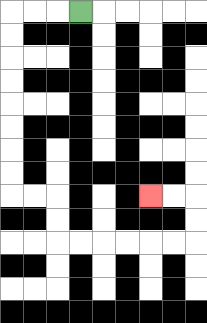{'start': '[3, 0]', 'end': '[6, 8]', 'path_directions': 'L,L,L,D,D,D,D,D,D,D,D,R,R,D,D,R,R,R,R,R,R,U,U,L,L', 'path_coordinates': '[[3, 0], [2, 0], [1, 0], [0, 0], [0, 1], [0, 2], [0, 3], [0, 4], [0, 5], [0, 6], [0, 7], [0, 8], [1, 8], [2, 8], [2, 9], [2, 10], [3, 10], [4, 10], [5, 10], [6, 10], [7, 10], [8, 10], [8, 9], [8, 8], [7, 8], [6, 8]]'}